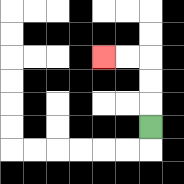{'start': '[6, 5]', 'end': '[4, 2]', 'path_directions': 'U,U,U,L,L', 'path_coordinates': '[[6, 5], [6, 4], [6, 3], [6, 2], [5, 2], [4, 2]]'}